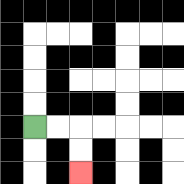{'start': '[1, 5]', 'end': '[3, 7]', 'path_directions': 'R,R,D,D', 'path_coordinates': '[[1, 5], [2, 5], [3, 5], [3, 6], [3, 7]]'}